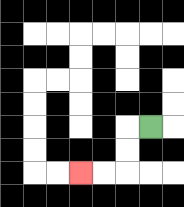{'start': '[6, 5]', 'end': '[3, 7]', 'path_directions': 'L,D,D,L,L', 'path_coordinates': '[[6, 5], [5, 5], [5, 6], [5, 7], [4, 7], [3, 7]]'}